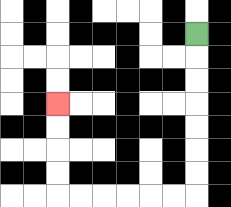{'start': '[8, 1]', 'end': '[2, 4]', 'path_directions': 'D,D,D,D,D,D,D,L,L,L,L,L,L,U,U,U,U', 'path_coordinates': '[[8, 1], [8, 2], [8, 3], [8, 4], [8, 5], [8, 6], [8, 7], [8, 8], [7, 8], [6, 8], [5, 8], [4, 8], [3, 8], [2, 8], [2, 7], [2, 6], [2, 5], [2, 4]]'}